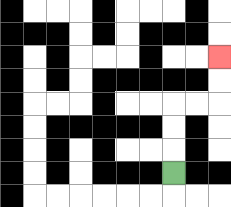{'start': '[7, 7]', 'end': '[9, 2]', 'path_directions': 'U,U,U,R,R,U,U', 'path_coordinates': '[[7, 7], [7, 6], [7, 5], [7, 4], [8, 4], [9, 4], [9, 3], [9, 2]]'}